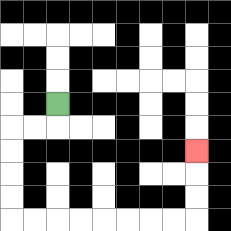{'start': '[2, 4]', 'end': '[8, 6]', 'path_directions': 'D,L,L,D,D,D,D,R,R,R,R,R,R,R,R,U,U,U', 'path_coordinates': '[[2, 4], [2, 5], [1, 5], [0, 5], [0, 6], [0, 7], [0, 8], [0, 9], [1, 9], [2, 9], [3, 9], [4, 9], [5, 9], [6, 9], [7, 9], [8, 9], [8, 8], [8, 7], [8, 6]]'}